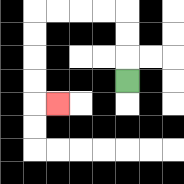{'start': '[5, 3]', 'end': '[2, 4]', 'path_directions': 'U,U,U,L,L,L,L,D,D,D,D,R', 'path_coordinates': '[[5, 3], [5, 2], [5, 1], [5, 0], [4, 0], [3, 0], [2, 0], [1, 0], [1, 1], [1, 2], [1, 3], [1, 4], [2, 4]]'}